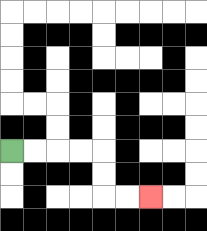{'start': '[0, 6]', 'end': '[6, 8]', 'path_directions': 'R,R,R,R,D,D,R,R', 'path_coordinates': '[[0, 6], [1, 6], [2, 6], [3, 6], [4, 6], [4, 7], [4, 8], [5, 8], [6, 8]]'}